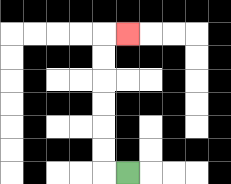{'start': '[5, 7]', 'end': '[5, 1]', 'path_directions': 'L,U,U,U,U,U,U,R', 'path_coordinates': '[[5, 7], [4, 7], [4, 6], [4, 5], [4, 4], [4, 3], [4, 2], [4, 1], [5, 1]]'}